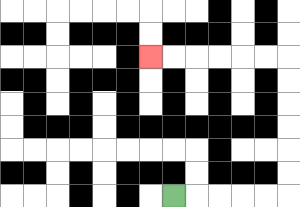{'start': '[7, 8]', 'end': '[6, 2]', 'path_directions': 'R,R,R,R,R,U,U,U,U,U,U,L,L,L,L,L,L', 'path_coordinates': '[[7, 8], [8, 8], [9, 8], [10, 8], [11, 8], [12, 8], [12, 7], [12, 6], [12, 5], [12, 4], [12, 3], [12, 2], [11, 2], [10, 2], [9, 2], [8, 2], [7, 2], [6, 2]]'}